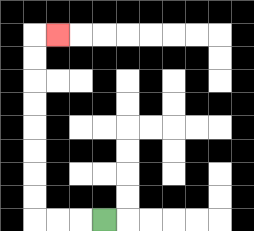{'start': '[4, 9]', 'end': '[2, 1]', 'path_directions': 'L,L,L,U,U,U,U,U,U,U,U,R', 'path_coordinates': '[[4, 9], [3, 9], [2, 9], [1, 9], [1, 8], [1, 7], [1, 6], [1, 5], [1, 4], [1, 3], [1, 2], [1, 1], [2, 1]]'}